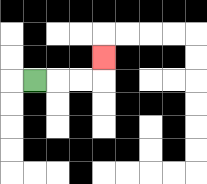{'start': '[1, 3]', 'end': '[4, 2]', 'path_directions': 'R,R,R,U', 'path_coordinates': '[[1, 3], [2, 3], [3, 3], [4, 3], [4, 2]]'}